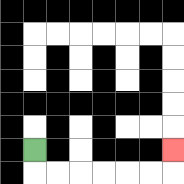{'start': '[1, 6]', 'end': '[7, 6]', 'path_directions': 'D,R,R,R,R,R,R,U', 'path_coordinates': '[[1, 6], [1, 7], [2, 7], [3, 7], [4, 7], [5, 7], [6, 7], [7, 7], [7, 6]]'}